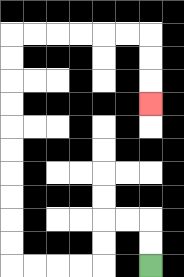{'start': '[6, 11]', 'end': '[6, 4]', 'path_directions': 'U,U,L,L,D,D,L,L,L,L,U,U,U,U,U,U,U,U,U,U,R,R,R,R,R,R,D,D,D', 'path_coordinates': '[[6, 11], [6, 10], [6, 9], [5, 9], [4, 9], [4, 10], [4, 11], [3, 11], [2, 11], [1, 11], [0, 11], [0, 10], [0, 9], [0, 8], [0, 7], [0, 6], [0, 5], [0, 4], [0, 3], [0, 2], [0, 1], [1, 1], [2, 1], [3, 1], [4, 1], [5, 1], [6, 1], [6, 2], [6, 3], [6, 4]]'}